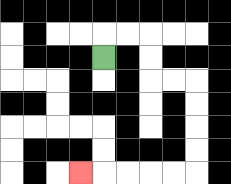{'start': '[4, 2]', 'end': '[3, 7]', 'path_directions': 'U,R,R,D,D,R,R,D,D,D,D,L,L,L,L,L', 'path_coordinates': '[[4, 2], [4, 1], [5, 1], [6, 1], [6, 2], [6, 3], [7, 3], [8, 3], [8, 4], [8, 5], [8, 6], [8, 7], [7, 7], [6, 7], [5, 7], [4, 7], [3, 7]]'}